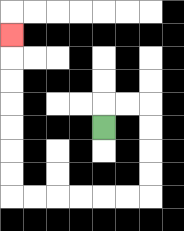{'start': '[4, 5]', 'end': '[0, 1]', 'path_directions': 'U,R,R,D,D,D,D,L,L,L,L,L,L,U,U,U,U,U,U,U', 'path_coordinates': '[[4, 5], [4, 4], [5, 4], [6, 4], [6, 5], [6, 6], [6, 7], [6, 8], [5, 8], [4, 8], [3, 8], [2, 8], [1, 8], [0, 8], [0, 7], [0, 6], [0, 5], [0, 4], [0, 3], [0, 2], [0, 1]]'}